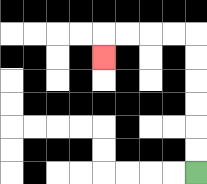{'start': '[8, 7]', 'end': '[4, 2]', 'path_directions': 'U,U,U,U,U,U,L,L,L,L,D', 'path_coordinates': '[[8, 7], [8, 6], [8, 5], [8, 4], [8, 3], [8, 2], [8, 1], [7, 1], [6, 1], [5, 1], [4, 1], [4, 2]]'}